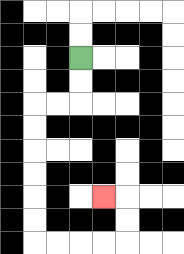{'start': '[3, 2]', 'end': '[4, 8]', 'path_directions': 'D,D,L,L,D,D,D,D,D,D,R,R,R,R,U,U,L', 'path_coordinates': '[[3, 2], [3, 3], [3, 4], [2, 4], [1, 4], [1, 5], [1, 6], [1, 7], [1, 8], [1, 9], [1, 10], [2, 10], [3, 10], [4, 10], [5, 10], [5, 9], [5, 8], [4, 8]]'}